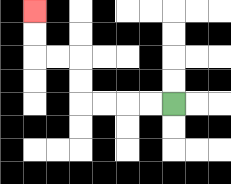{'start': '[7, 4]', 'end': '[1, 0]', 'path_directions': 'L,L,L,L,U,U,L,L,U,U', 'path_coordinates': '[[7, 4], [6, 4], [5, 4], [4, 4], [3, 4], [3, 3], [3, 2], [2, 2], [1, 2], [1, 1], [1, 0]]'}